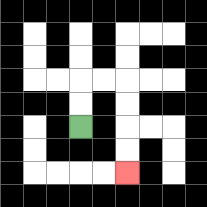{'start': '[3, 5]', 'end': '[5, 7]', 'path_directions': 'U,U,R,R,D,D,D,D', 'path_coordinates': '[[3, 5], [3, 4], [3, 3], [4, 3], [5, 3], [5, 4], [5, 5], [5, 6], [5, 7]]'}